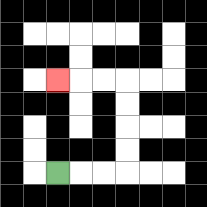{'start': '[2, 7]', 'end': '[2, 3]', 'path_directions': 'R,R,R,U,U,U,U,L,L,L', 'path_coordinates': '[[2, 7], [3, 7], [4, 7], [5, 7], [5, 6], [5, 5], [5, 4], [5, 3], [4, 3], [3, 3], [2, 3]]'}